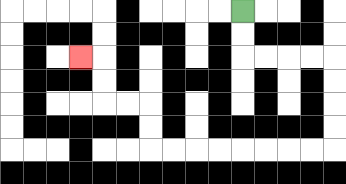{'start': '[10, 0]', 'end': '[3, 2]', 'path_directions': 'D,D,R,R,R,R,D,D,D,D,L,L,L,L,L,L,L,L,U,U,L,L,U,U,L', 'path_coordinates': '[[10, 0], [10, 1], [10, 2], [11, 2], [12, 2], [13, 2], [14, 2], [14, 3], [14, 4], [14, 5], [14, 6], [13, 6], [12, 6], [11, 6], [10, 6], [9, 6], [8, 6], [7, 6], [6, 6], [6, 5], [6, 4], [5, 4], [4, 4], [4, 3], [4, 2], [3, 2]]'}